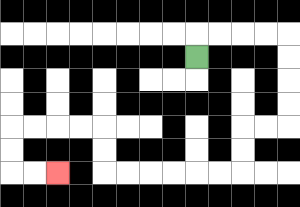{'start': '[8, 2]', 'end': '[2, 7]', 'path_directions': 'U,R,R,R,R,D,D,D,D,L,L,D,D,L,L,L,L,L,L,U,U,L,L,L,L,D,D,R,R', 'path_coordinates': '[[8, 2], [8, 1], [9, 1], [10, 1], [11, 1], [12, 1], [12, 2], [12, 3], [12, 4], [12, 5], [11, 5], [10, 5], [10, 6], [10, 7], [9, 7], [8, 7], [7, 7], [6, 7], [5, 7], [4, 7], [4, 6], [4, 5], [3, 5], [2, 5], [1, 5], [0, 5], [0, 6], [0, 7], [1, 7], [2, 7]]'}